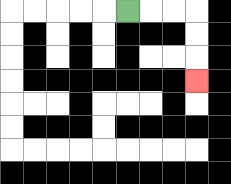{'start': '[5, 0]', 'end': '[8, 3]', 'path_directions': 'R,R,R,D,D,D', 'path_coordinates': '[[5, 0], [6, 0], [7, 0], [8, 0], [8, 1], [8, 2], [8, 3]]'}